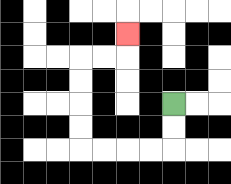{'start': '[7, 4]', 'end': '[5, 1]', 'path_directions': 'D,D,L,L,L,L,U,U,U,U,R,R,U', 'path_coordinates': '[[7, 4], [7, 5], [7, 6], [6, 6], [5, 6], [4, 6], [3, 6], [3, 5], [3, 4], [3, 3], [3, 2], [4, 2], [5, 2], [5, 1]]'}